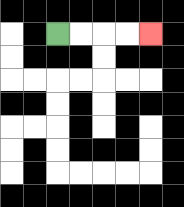{'start': '[2, 1]', 'end': '[6, 1]', 'path_directions': 'R,R,R,R', 'path_coordinates': '[[2, 1], [3, 1], [4, 1], [5, 1], [6, 1]]'}